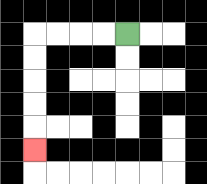{'start': '[5, 1]', 'end': '[1, 6]', 'path_directions': 'L,L,L,L,D,D,D,D,D', 'path_coordinates': '[[5, 1], [4, 1], [3, 1], [2, 1], [1, 1], [1, 2], [1, 3], [1, 4], [1, 5], [1, 6]]'}